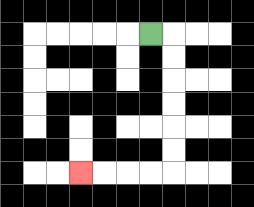{'start': '[6, 1]', 'end': '[3, 7]', 'path_directions': 'R,D,D,D,D,D,D,L,L,L,L', 'path_coordinates': '[[6, 1], [7, 1], [7, 2], [7, 3], [7, 4], [7, 5], [7, 6], [7, 7], [6, 7], [5, 7], [4, 7], [3, 7]]'}